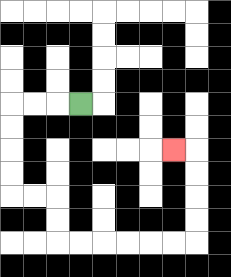{'start': '[3, 4]', 'end': '[7, 6]', 'path_directions': 'L,L,L,D,D,D,D,R,R,D,D,R,R,R,R,R,R,U,U,U,U,L', 'path_coordinates': '[[3, 4], [2, 4], [1, 4], [0, 4], [0, 5], [0, 6], [0, 7], [0, 8], [1, 8], [2, 8], [2, 9], [2, 10], [3, 10], [4, 10], [5, 10], [6, 10], [7, 10], [8, 10], [8, 9], [8, 8], [8, 7], [8, 6], [7, 6]]'}